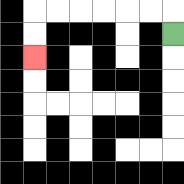{'start': '[7, 1]', 'end': '[1, 2]', 'path_directions': 'U,L,L,L,L,L,L,D,D', 'path_coordinates': '[[7, 1], [7, 0], [6, 0], [5, 0], [4, 0], [3, 0], [2, 0], [1, 0], [1, 1], [1, 2]]'}